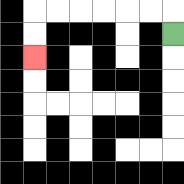{'start': '[7, 1]', 'end': '[1, 2]', 'path_directions': 'U,L,L,L,L,L,L,D,D', 'path_coordinates': '[[7, 1], [7, 0], [6, 0], [5, 0], [4, 0], [3, 0], [2, 0], [1, 0], [1, 1], [1, 2]]'}